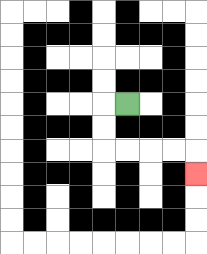{'start': '[5, 4]', 'end': '[8, 7]', 'path_directions': 'L,D,D,R,R,R,R,D', 'path_coordinates': '[[5, 4], [4, 4], [4, 5], [4, 6], [5, 6], [6, 6], [7, 6], [8, 6], [8, 7]]'}